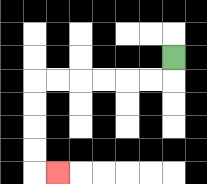{'start': '[7, 2]', 'end': '[2, 7]', 'path_directions': 'D,L,L,L,L,L,L,D,D,D,D,R', 'path_coordinates': '[[7, 2], [7, 3], [6, 3], [5, 3], [4, 3], [3, 3], [2, 3], [1, 3], [1, 4], [1, 5], [1, 6], [1, 7], [2, 7]]'}